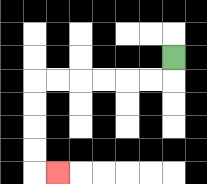{'start': '[7, 2]', 'end': '[2, 7]', 'path_directions': 'D,L,L,L,L,L,L,D,D,D,D,R', 'path_coordinates': '[[7, 2], [7, 3], [6, 3], [5, 3], [4, 3], [3, 3], [2, 3], [1, 3], [1, 4], [1, 5], [1, 6], [1, 7], [2, 7]]'}